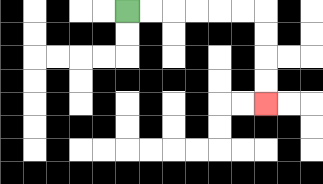{'start': '[5, 0]', 'end': '[11, 4]', 'path_directions': 'R,R,R,R,R,R,D,D,D,D', 'path_coordinates': '[[5, 0], [6, 0], [7, 0], [8, 0], [9, 0], [10, 0], [11, 0], [11, 1], [11, 2], [11, 3], [11, 4]]'}